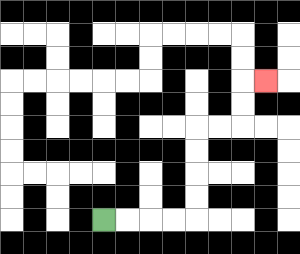{'start': '[4, 9]', 'end': '[11, 3]', 'path_directions': 'R,R,R,R,U,U,U,U,R,R,U,U,R', 'path_coordinates': '[[4, 9], [5, 9], [6, 9], [7, 9], [8, 9], [8, 8], [8, 7], [8, 6], [8, 5], [9, 5], [10, 5], [10, 4], [10, 3], [11, 3]]'}